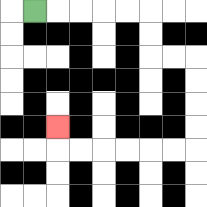{'start': '[1, 0]', 'end': '[2, 5]', 'path_directions': 'R,R,R,R,R,D,D,R,R,D,D,D,D,L,L,L,L,L,L,U', 'path_coordinates': '[[1, 0], [2, 0], [3, 0], [4, 0], [5, 0], [6, 0], [6, 1], [6, 2], [7, 2], [8, 2], [8, 3], [8, 4], [8, 5], [8, 6], [7, 6], [6, 6], [5, 6], [4, 6], [3, 6], [2, 6], [2, 5]]'}